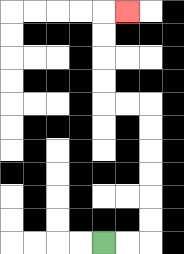{'start': '[4, 10]', 'end': '[5, 0]', 'path_directions': 'R,R,U,U,U,U,U,U,L,L,U,U,U,U,R', 'path_coordinates': '[[4, 10], [5, 10], [6, 10], [6, 9], [6, 8], [6, 7], [6, 6], [6, 5], [6, 4], [5, 4], [4, 4], [4, 3], [4, 2], [4, 1], [4, 0], [5, 0]]'}